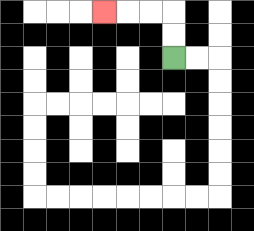{'start': '[7, 2]', 'end': '[4, 0]', 'path_directions': 'U,U,L,L,L', 'path_coordinates': '[[7, 2], [7, 1], [7, 0], [6, 0], [5, 0], [4, 0]]'}